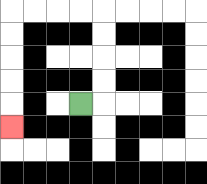{'start': '[3, 4]', 'end': '[0, 5]', 'path_directions': 'R,U,U,U,U,L,L,L,L,D,D,D,D,D', 'path_coordinates': '[[3, 4], [4, 4], [4, 3], [4, 2], [4, 1], [4, 0], [3, 0], [2, 0], [1, 0], [0, 0], [0, 1], [0, 2], [0, 3], [0, 4], [0, 5]]'}